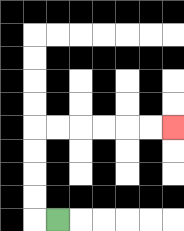{'start': '[2, 9]', 'end': '[7, 5]', 'path_directions': 'L,U,U,U,U,R,R,R,R,R,R', 'path_coordinates': '[[2, 9], [1, 9], [1, 8], [1, 7], [1, 6], [1, 5], [2, 5], [3, 5], [4, 5], [5, 5], [6, 5], [7, 5]]'}